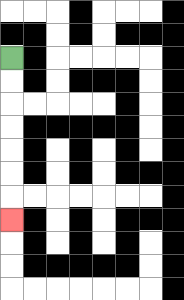{'start': '[0, 2]', 'end': '[0, 9]', 'path_directions': 'D,D,D,D,D,D,D', 'path_coordinates': '[[0, 2], [0, 3], [0, 4], [0, 5], [0, 6], [0, 7], [0, 8], [0, 9]]'}